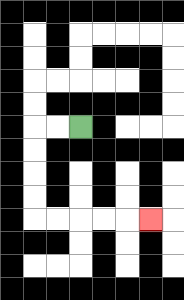{'start': '[3, 5]', 'end': '[6, 9]', 'path_directions': 'L,L,D,D,D,D,R,R,R,R,R', 'path_coordinates': '[[3, 5], [2, 5], [1, 5], [1, 6], [1, 7], [1, 8], [1, 9], [2, 9], [3, 9], [4, 9], [5, 9], [6, 9]]'}